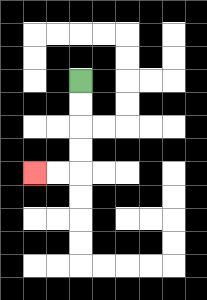{'start': '[3, 3]', 'end': '[1, 7]', 'path_directions': 'D,D,D,D,L,L', 'path_coordinates': '[[3, 3], [3, 4], [3, 5], [3, 6], [3, 7], [2, 7], [1, 7]]'}